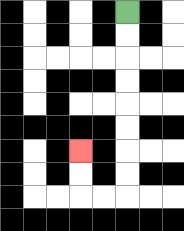{'start': '[5, 0]', 'end': '[3, 6]', 'path_directions': 'D,D,D,D,D,D,D,D,L,L,U,U', 'path_coordinates': '[[5, 0], [5, 1], [5, 2], [5, 3], [5, 4], [5, 5], [5, 6], [5, 7], [5, 8], [4, 8], [3, 8], [3, 7], [3, 6]]'}